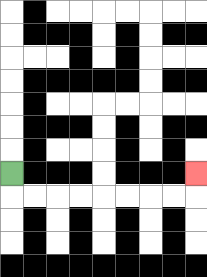{'start': '[0, 7]', 'end': '[8, 7]', 'path_directions': 'D,R,R,R,R,R,R,R,R,U', 'path_coordinates': '[[0, 7], [0, 8], [1, 8], [2, 8], [3, 8], [4, 8], [5, 8], [6, 8], [7, 8], [8, 8], [8, 7]]'}